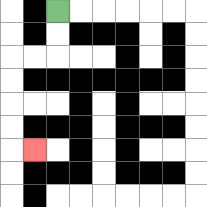{'start': '[2, 0]', 'end': '[1, 6]', 'path_directions': 'D,D,L,L,D,D,D,D,R', 'path_coordinates': '[[2, 0], [2, 1], [2, 2], [1, 2], [0, 2], [0, 3], [0, 4], [0, 5], [0, 6], [1, 6]]'}